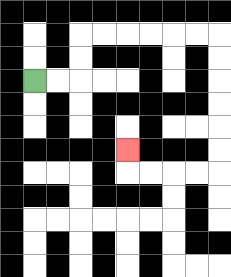{'start': '[1, 3]', 'end': '[5, 6]', 'path_directions': 'R,R,U,U,R,R,R,R,R,R,D,D,D,D,D,D,L,L,L,L,U', 'path_coordinates': '[[1, 3], [2, 3], [3, 3], [3, 2], [3, 1], [4, 1], [5, 1], [6, 1], [7, 1], [8, 1], [9, 1], [9, 2], [9, 3], [9, 4], [9, 5], [9, 6], [9, 7], [8, 7], [7, 7], [6, 7], [5, 7], [5, 6]]'}